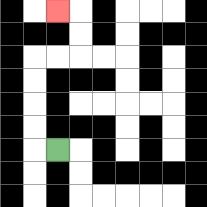{'start': '[2, 6]', 'end': '[2, 0]', 'path_directions': 'L,U,U,U,U,R,R,U,U,L', 'path_coordinates': '[[2, 6], [1, 6], [1, 5], [1, 4], [1, 3], [1, 2], [2, 2], [3, 2], [3, 1], [3, 0], [2, 0]]'}